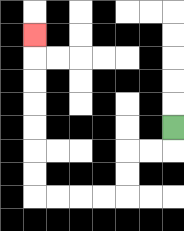{'start': '[7, 5]', 'end': '[1, 1]', 'path_directions': 'D,L,L,D,D,L,L,L,L,U,U,U,U,U,U,U', 'path_coordinates': '[[7, 5], [7, 6], [6, 6], [5, 6], [5, 7], [5, 8], [4, 8], [3, 8], [2, 8], [1, 8], [1, 7], [1, 6], [1, 5], [1, 4], [1, 3], [1, 2], [1, 1]]'}